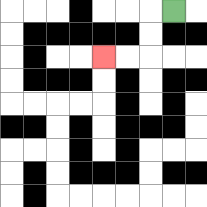{'start': '[7, 0]', 'end': '[4, 2]', 'path_directions': 'L,D,D,L,L', 'path_coordinates': '[[7, 0], [6, 0], [6, 1], [6, 2], [5, 2], [4, 2]]'}